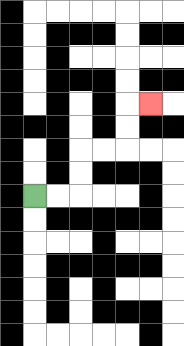{'start': '[1, 8]', 'end': '[6, 4]', 'path_directions': 'R,R,U,U,R,R,U,U,R', 'path_coordinates': '[[1, 8], [2, 8], [3, 8], [3, 7], [3, 6], [4, 6], [5, 6], [5, 5], [5, 4], [6, 4]]'}